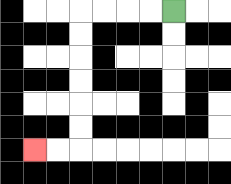{'start': '[7, 0]', 'end': '[1, 6]', 'path_directions': 'L,L,L,L,D,D,D,D,D,D,L,L', 'path_coordinates': '[[7, 0], [6, 0], [5, 0], [4, 0], [3, 0], [3, 1], [3, 2], [3, 3], [3, 4], [3, 5], [3, 6], [2, 6], [1, 6]]'}